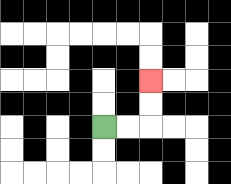{'start': '[4, 5]', 'end': '[6, 3]', 'path_directions': 'R,R,U,U', 'path_coordinates': '[[4, 5], [5, 5], [6, 5], [6, 4], [6, 3]]'}